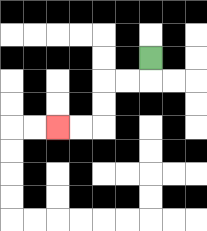{'start': '[6, 2]', 'end': '[2, 5]', 'path_directions': 'D,L,L,D,D,L,L', 'path_coordinates': '[[6, 2], [6, 3], [5, 3], [4, 3], [4, 4], [4, 5], [3, 5], [2, 5]]'}